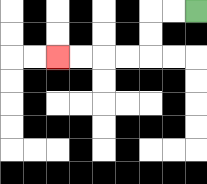{'start': '[8, 0]', 'end': '[2, 2]', 'path_directions': 'L,L,D,D,L,L,L,L', 'path_coordinates': '[[8, 0], [7, 0], [6, 0], [6, 1], [6, 2], [5, 2], [4, 2], [3, 2], [2, 2]]'}